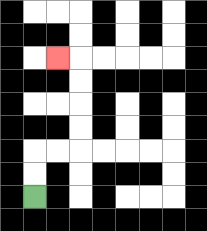{'start': '[1, 8]', 'end': '[2, 2]', 'path_directions': 'U,U,R,R,U,U,U,U,L', 'path_coordinates': '[[1, 8], [1, 7], [1, 6], [2, 6], [3, 6], [3, 5], [3, 4], [3, 3], [3, 2], [2, 2]]'}